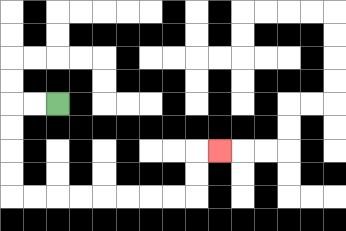{'start': '[2, 4]', 'end': '[9, 6]', 'path_directions': 'L,L,D,D,D,D,R,R,R,R,R,R,R,R,U,U,R', 'path_coordinates': '[[2, 4], [1, 4], [0, 4], [0, 5], [0, 6], [0, 7], [0, 8], [1, 8], [2, 8], [3, 8], [4, 8], [5, 8], [6, 8], [7, 8], [8, 8], [8, 7], [8, 6], [9, 6]]'}